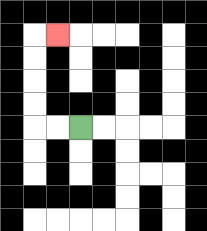{'start': '[3, 5]', 'end': '[2, 1]', 'path_directions': 'L,L,U,U,U,U,R', 'path_coordinates': '[[3, 5], [2, 5], [1, 5], [1, 4], [1, 3], [1, 2], [1, 1], [2, 1]]'}